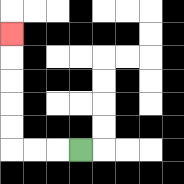{'start': '[3, 6]', 'end': '[0, 1]', 'path_directions': 'L,L,L,U,U,U,U,U', 'path_coordinates': '[[3, 6], [2, 6], [1, 6], [0, 6], [0, 5], [0, 4], [0, 3], [0, 2], [0, 1]]'}